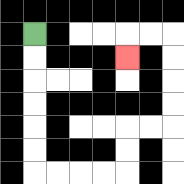{'start': '[1, 1]', 'end': '[5, 2]', 'path_directions': 'D,D,D,D,D,D,R,R,R,R,U,U,R,R,U,U,U,U,L,L,D', 'path_coordinates': '[[1, 1], [1, 2], [1, 3], [1, 4], [1, 5], [1, 6], [1, 7], [2, 7], [3, 7], [4, 7], [5, 7], [5, 6], [5, 5], [6, 5], [7, 5], [7, 4], [7, 3], [7, 2], [7, 1], [6, 1], [5, 1], [5, 2]]'}